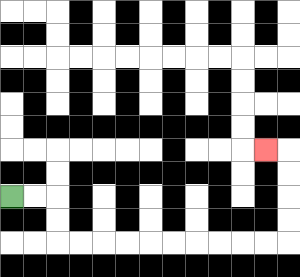{'start': '[0, 8]', 'end': '[11, 6]', 'path_directions': 'R,R,D,D,R,R,R,R,R,R,R,R,R,R,U,U,U,U,L', 'path_coordinates': '[[0, 8], [1, 8], [2, 8], [2, 9], [2, 10], [3, 10], [4, 10], [5, 10], [6, 10], [7, 10], [8, 10], [9, 10], [10, 10], [11, 10], [12, 10], [12, 9], [12, 8], [12, 7], [12, 6], [11, 6]]'}